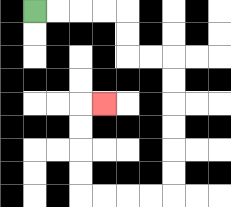{'start': '[1, 0]', 'end': '[4, 4]', 'path_directions': 'R,R,R,R,D,D,R,R,D,D,D,D,D,D,L,L,L,L,U,U,U,U,R', 'path_coordinates': '[[1, 0], [2, 0], [3, 0], [4, 0], [5, 0], [5, 1], [5, 2], [6, 2], [7, 2], [7, 3], [7, 4], [7, 5], [7, 6], [7, 7], [7, 8], [6, 8], [5, 8], [4, 8], [3, 8], [3, 7], [3, 6], [3, 5], [3, 4], [4, 4]]'}